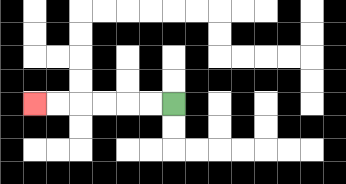{'start': '[7, 4]', 'end': '[1, 4]', 'path_directions': 'L,L,L,L,L,L', 'path_coordinates': '[[7, 4], [6, 4], [5, 4], [4, 4], [3, 4], [2, 4], [1, 4]]'}